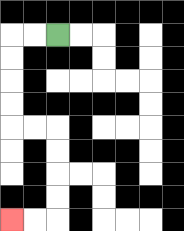{'start': '[2, 1]', 'end': '[0, 9]', 'path_directions': 'L,L,D,D,D,D,R,R,D,D,D,D,L,L', 'path_coordinates': '[[2, 1], [1, 1], [0, 1], [0, 2], [0, 3], [0, 4], [0, 5], [1, 5], [2, 5], [2, 6], [2, 7], [2, 8], [2, 9], [1, 9], [0, 9]]'}